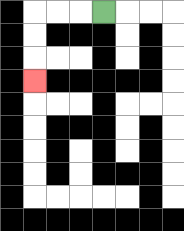{'start': '[4, 0]', 'end': '[1, 3]', 'path_directions': 'L,L,L,D,D,D', 'path_coordinates': '[[4, 0], [3, 0], [2, 0], [1, 0], [1, 1], [1, 2], [1, 3]]'}